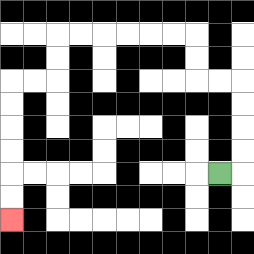{'start': '[9, 7]', 'end': '[0, 9]', 'path_directions': 'R,U,U,U,U,L,L,U,U,L,L,L,L,L,L,D,D,L,L,D,D,D,D,D,D', 'path_coordinates': '[[9, 7], [10, 7], [10, 6], [10, 5], [10, 4], [10, 3], [9, 3], [8, 3], [8, 2], [8, 1], [7, 1], [6, 1], [5, 1], [4, 1], [3, 1], [2, 1], [2, 2], [2, 3], [1, 3], [0, 3], [0, 4], [0, 5], [0, 6], [0, 7], [0, 8], [0, 9]]'}